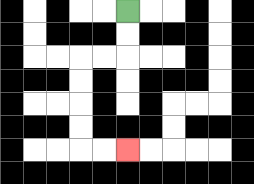{'start': '[5, 0]', 'end': '[5, 6]', 'path_directions': 'D,D,L,L,D,D,D,D,R,R', 'path_coordinates': '[[5, 0], [5, 1], [5, 2], [4, 2], [3, 2], [3, 3], [3, 4], [3, 5], [3, 6], [4, 6], [5, 6]]'}